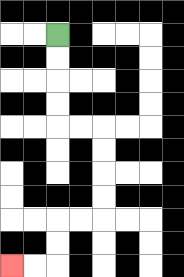{'start': '[2, 1]', 'end': '[0, 11]', 'path_directions': 'D,D,D,D,R,R,D,D,D,D,L,L,D,D,L,L', 'path_coordinates': '[[2, 1], [2, 2], [2, 3], [2, 4], [2, 5], [3, 5], [4, 5], [4, 6], [4, 7], [4, 8], [4, 9], [3, 9], [2, 9], [2, 10], [2, 11], [1, 11], [0, 11]]'}